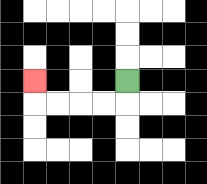{'start': '[5, 3]', 'end': '[1, 3]', 'path_directions': 'D,L,L,L,L,U', 'path_coordinates': '[[5, 3], [5, 4], [4, 4], [3, 4], [2, 4], [1, 4], [1, 3]]'}